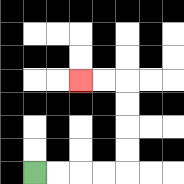{'start': '[1, 7]', 'end': '[3, 3]', 'path_directions': 'R,R,R,R,U,U,U,U,L,L', 'path_coordinates': '[[1, 7], [2, 7], [3, 7], [4, 7], [5, 7], [5, 6], [5, 5], [5, 4], [5, 3], [4, 3], [3, 3]]'}